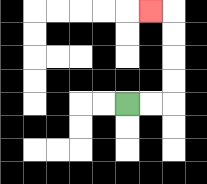{'start': '[5, 4]', 'end': '[6, 0]', 'path_directions': 'R,R,U,U,U,U,L', 'path_coordinates': '[[5, 4], [6, 4], [7, 4], [7, 3], [7, 2], [7, 1], [7, 0], [6, 0]]'}